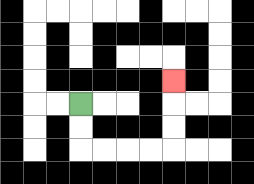{'start': '[3, 4]', 'end': '[7, 3]', 'path_directions': 'D,D,R,R,R,R,U,U,U', 'path_coordinates': '[[3, 4], [3, 5], [3, 6], [4, 6], [5, 6], [6, 6], [7, 6], [7, 5], [7, 4], [7, 3]]'}